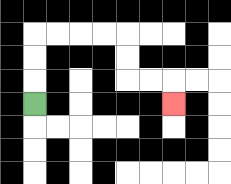{'start': '[1, 4]', 'end': '[7, 4]', 'path_directions': 'U,U,U,R,R,R,R,D,D,R,R,D', 'path_coordinates': '[[1, 4], [1, 3], [1, 2], [1, 1], [2, 1], [3, 1], [4, 1], [5, 1], [5, 2], [5, 3], [6, 3], [7, 3], [7, 4]]'}